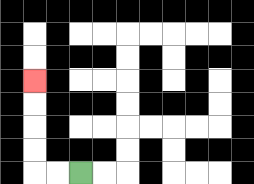{'start': '[3, 7]', 'end': '[1, 3]', 'path_directions': 'L,L,U,U,U,U', 'path_coordinates': '[[3, 7], [2, 7], [1, 7], [1, 6], [1, 5], [1, 4], [1, 3]]'}